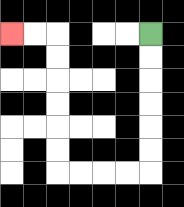{'start': '[6, 1]', 'end': '[0, 1]', 'path_directions': 'D,D,D,D,D,D,L,L,L,L,U,U,U,U,U,U,L,L', 'path_coordinates': '[[6, 1], [6, 2], [6, 3], [6, 4], [6, 5], [6, 6], [6, 7], [5, 7], [4, 7], [3, 7], [2, 7], [2, 6], [2, 5], [2, 4], [2, 3], [2, 2], [2, 1], [1, 1], [0, 1]]'}